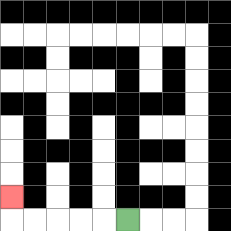{'start': '[5, 9]', 'end': '[0, 8]', 'path_directions': 'L,L,L,L,L,U', 'path_coordinates': '[[5, 9], [4, 9], [3, 9], [2, 9], [1, 9], [0, 9], [0, 8]]'}